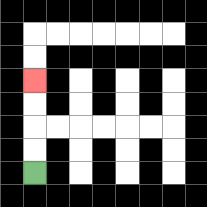{'start': '[1, 7]', 'end': '[1, 3]', 'path_directions': 'U,U,U,U', 'path_coordinates': '[[1, 7], [1, 6], [1, 5], [1, 4], [1, 3]]'}